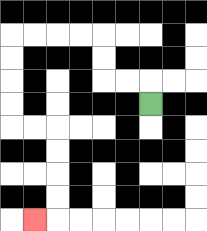{'start': '[6, 4]', 'end': '[1, 9]', 'path_directions': 'U,L,L,U,U,L,L,L,L,D,D,D,D,R,R,D,D,D,D,L', 'path_coordinates': '[[6, 4], [6, 3], [5, 3], [4, 3], [4, 2], [4, 1], [3, 1], [2, 1], [1, 1], [0, 1], [0, 2], [0, 3], [0, 4], [0, 5], [1, 5], [2, 5], [2, 6], [2, 7], [2, 8], [2, 9], [1, 9]]'}